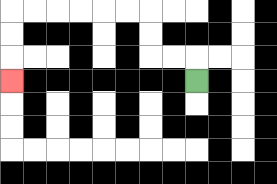{'start': '[8, 3]', 'end': '[0, 3]', 'path_directions': 'U,L,L,U,U,L,L,L,L,L,L,D,D,D', 'path_coordinates': '[[8, 3], [8, 2], [7, 2], [6, 2], [6, 1], [6, 0], [5, 0], [4, 0], [3, 0], [2, 0], [1, 0], [0, 0], [0, 1], [0, 2], [0, 3]]'}